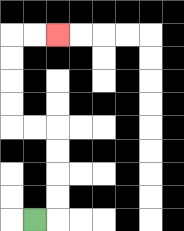{'start': '[1, 9]', 'end': '[2, 1]', 'path_directions': 'R,U,U,U,U,L,L,U,U,U,U,R,R', 'path_coordinates': '[[1, 9], [2, 9], [2, 8], [2, 7], [2, 6], [2, 5], [1, 5], [0, 5], [0, 4], [0, 3], [0, 2], [0, 1], [1, 1], [2, 1]]'}